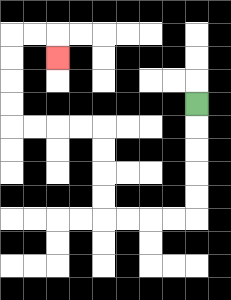{'start': '[8, 4]', 'end': '[2, 2]', 'path_directions': 'D,D,D,D,D,L,L,L,L,U,U,U,U,L,L,L,L,U,U,U,U,R,R,D', 'path_coordinates': '[[8, 4], [8, 5], [8, 6], [8, 7], [8, 8], [8, 9], [7, 9], [6, 9], [5, 9], [4, 9], [4, 8], [4, 7], [4, 6], [4, 5], [3, 5], [2, 5], [1, 5], [0, 5], [0, 4], [0, 3], [0, 2], [0, 1], [1, 1], [2, 1], [2, 2]]'}